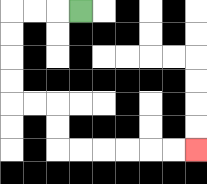{'start': '[3, 0]', 'end': '[8, 6]', 'path_directions': 'L,L,L,D,D,D,D,R,R,D,D,R,R,R,R,R,R', 'path_coordinates': '[[3, 0], [2, 0], [1, 0], [0, 0], [0, 1], [0, 2], [0, 3], [0, 4], [1, 4], [2, 4], [2, 5], [2, 6], [3, 6], [4, 6], [5, 6], [6, 6], [7, 6], [8, 6]]'}